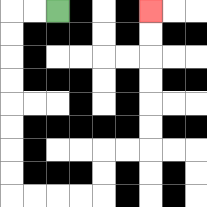{'start': '[2, 0]', 'end': '[6, 0]', 'path_directions': 'L,L,D,D,D,D,D,D,D,D,R,R,R,R,U,U,R,R,U,U,U,U,U,U', 'path_coordinates': '[[2, 0], [1, 0], [0, 0], [0, 1], [0, 2], [0, 3], [0, 4], [0, 5], [0, 6], [0, 7], [0, 8], [1, 8], [2, 8], [3, 8], [4, 8], [4, 7], [4, 6], [5, 6], [6, 6], [6, 5], [6, 4], [6, 3], [6, 2], [6, 1], [6, 0]]'}